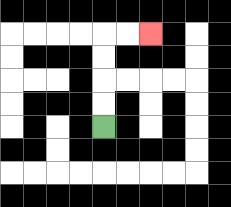{'start': '[4, 5]', 'end': '[6, 1]', 'path_directions': 'U,U,U,U,R,R', 'path_coordinates': '[[4, 5], [4, 4], [4, 3], [4, 2], [4, 1], [5, 1], [6, 1]]'}